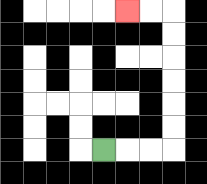{'start': '[4, 6]', 'end': '[5, 0]', 'path_directions': 'R,R,R,U,U,U,U,U,U,L,L', 'path_coordinates': '[[4, 6], [5, 6], [6, 6], [7, 6], [7, 5], [7, 4], [7, 3], [7, 2], [7, 1], [7, 0], [6, 0], [5, 0]]'}